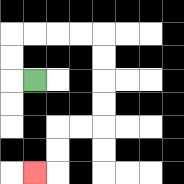{'start': '[1, 3]', 'end': '[1, 7]', 'path_directions': 'L,U,U,R,R,R,R,D,D,D,D,L,L,D,D,L', 'path_coordinates': '[[1, 3], [0, 3], [0, 2], [0, 1], [1, 1], [2, 1], [3, 1], [4, 1], [4, 2], [4, 3], [4, 4], [4, 5], [3, 5], [2, 5], [2, 6], [2, 7], [1, 7]]'}